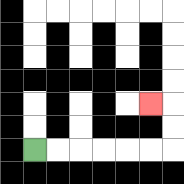{'start': '[1, 6]', 'end': '[6, 4]', 'path_directions': 'R,R,R,R,R,R,U,U,L', 'path_coordinates': '[[1, 6], [2, 6], [3, 6], [4, 6], [5, 6], [6, 6], [7, 6], [7, 5], [7, 4], [6, 4]]'}